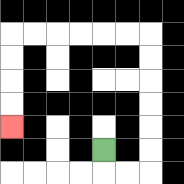{'start': '[4, 6]', 'end': '[0, 5]', 'path_directions': 'D,R,R,U,U,U,U,U,U,L,L,L,L,L,L,D,D,D,D', 'path_coordinates': '[[4, 6], [4, 7], [5, 7], [6, 7], [6, 6], [6, 5], [6, 4], [6, 3], [6, 2], [6, 1], [5, 1], [4, 1], [3, 1], [2, 1], [1, 1], [0, 1], [0, 2], [0, 3], [0, 4], [0, 5]]'}